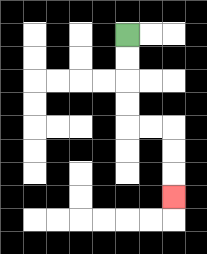{'start': '[5, 1]', 'end': '[7, 8]', 'path_directions': 'D,D,D,D,R,R,D,D,D', 'path_coordinates': '[[5, 1], [5, 2], [5, 3], [5, 4], [5, 5], [6, 5], [7, 5], [7, 6], [7, 7], [7, 8]]'}